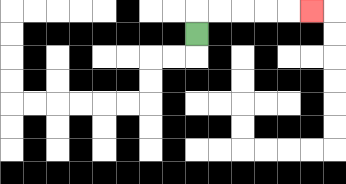{'start': '[8, 1]', 'end': '[13, 0]', 'path_directions': 'U,R,R,R,R,R', 'path_coordinates': '[[8, 1], [8, 0], [9, 0], [10, 0], [11, 0], [12, 0], [13, 0]]'}